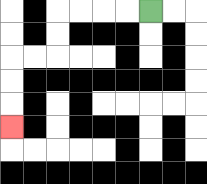{'start': '[6, 0]', 'end': '[0, 5]', 'path_directions': 'L,L,L,L,D,D,L,L,D,D,D', 'path_coordinates': '[[6, 0], [5, 0], [4, 0], [3, 0], [2, 0], [2, 1], [2, 2], [1, 2], [0, 2], [0, 3], [0, 4], [0, 5]]'}